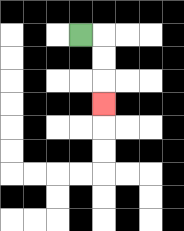{'start': '[3, 1]', 'end': '[4, 4]', 'path_directions': 'R,D,D,D', 'path_coordinates': '[[3, 1], [4, 1], [4, 2], [4, 3], [4, 4]]'}